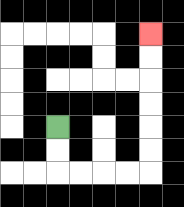{'start': '[2, 5]', 'end': '[6, 1]', 'path_directions': 'D,D,R,R,R,R,U,U,U,U,U,U', 'path_coordinates': '[[2, 5], [2, 6], [2, 7], [3, 7], [4, 7], [5, 7], [6, 7], [6, 6], [6, 5], [6, 4], [6, 3], [6, 2], [6, 1]]'}